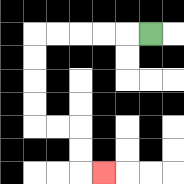{'start': '[6, 1]', 'end': '[4, 7]', 'path_directions': 'L,L,L,L,L,D,D,D,D,R,R,D,D,R', 'path_coordinates': '[[6, 1], [5, 1], [4, 1], [3, 1], [2, 1], [1, 1], [1, 2], [1, 3], [1, 4], [1, 5], [2, 5], [3, 5], [3, 6], [3, 7], [4, 7]]'}